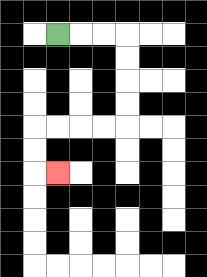{'start': '[2, 1]', 'end': '[2, 7]', 'path_directions': 'R,R,R,D,D,D,D,L,L,L,L,D,D,R', 'path_coordinates': '[[2, 1], [3, 1], [4, 1], [5, 1], [5, 2], [5, 3], [5, 4], [5, 5], [4, 5], [3, 5], [2, 5], [1, 5], [1, 6], [1, 7], [2, 7]]'}